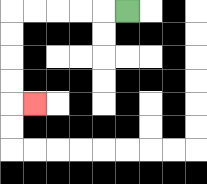{'start': '[5, 0]', 'end': '[1, 4]', 'path_directions': 'L,L,L,L,L,D,D,D,D,R', 'path_coordinates': '[[5, 0], [4, 0], [3, 0], [2, 0], [1, 0], [0, 0], [0, 1], [0, 2], [0, 3], [0, 4], [1, 4]]'}